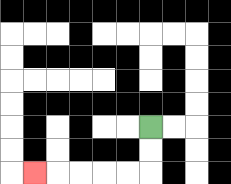{'start': '[6, 5]', 'end': '[1, 7]', 'path_directions': 'D,D,L,L,L,L,L', 'path_coordinates': '[[6, 5], [6, 6], [6, 7], [5, 7], [4, 7], [3, 7], [2, 7], [1, 7]]'}